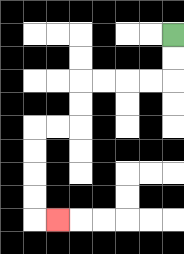{'start': '[7, 1]', 'end': '[2, 9]', 'path_directions': 'D,D,L,L,L,L,D,D,L,L,D,D,D,D,R', 'path_coordinates': '[[7, 1], [7, 2], [7, 3], [6, 3], [5, 3], [4, 3], [3, 3], [3, 4], [3, 5], [2, 5], [1, 5], [1, 6], [1, 7], [1, 8], [1, 9], [2, 9]]'}